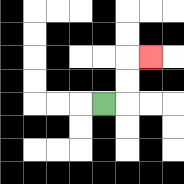{'start': '[4, 4]', 'end': '[6, 2]', 'path_directions': 'R,U,U,R', 'path_coordinates': '[[4, 4], [5, 4], [5, 3], [5, 2], [6, 2]]'}